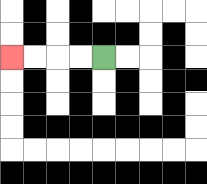{'start': '[4, 2]', 'end': '[0, 2]', 'path_directions': 'L,L,L,L', 'path_coordinates': '[[4, 2], [3, 2], [2, 2], [1, 2], [0, 2]]'}